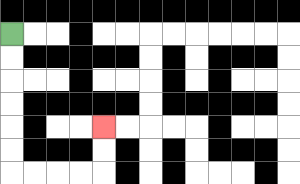{'start': '[0, 1]', 'end': '[4, 5]', 'path_directions': 'D,D,D,D,D,D,R,R,R,R,U,U', 'path_coordinates': '[[0, 1], [0, 2], [0, 3], [0, 4], [0, 5], [0, 6], [0, 7], [1, 7], [2, 7], [3, 7], [4, 7], [4, 6], [4, 5]]'}